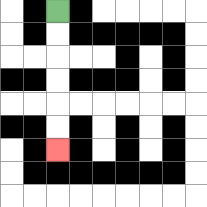{'start': '[2, 0]', 'end': '[2, 6]', 'path_directions': 'D,D,D,D,D,D', 'path_coordinates': '[[2, 0], [2, 1], [2, 2], [2, 3], [2, 4], [2, 5], [2, 6]]'}